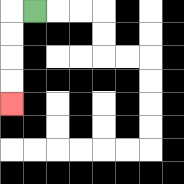{'start': '[1, 0]', 'end': '[0, 4]', 'path_directions': 'L,D,D,D,D', 'path_coordinates': '[[1, 0], [0, 0], [0, 1], [0, 2], [0, 3], [0, 4]]'}